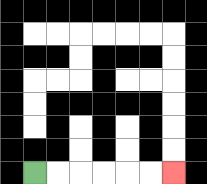{'start': '[1, 7]', 'end': '[7, 7]', 'path_directions': 'R,R,R,R,R,R', 'path_coordinates': '[[1, 7], [2, 7], [3, 7], [4, 7], [5, 7], [6, 7], [7, 7]]'}